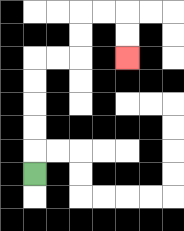{'start': '[1, 7]', 'end': '[5, 2]', 'path_directions': 'U,U,U,U,U,R,R,U,U,R,R,D,D', 'path_coordinates': '[[1, 7], [1, 6], [1, 5], [1, 4], [1, 3], [1, 2], [2, 2], [3, 2], [3, 1], [3, 0], [4, 0], [5, 0], [5, 1], [5, 2]]'}